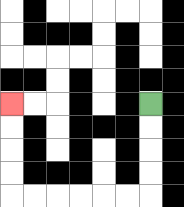{'start': '[6, 4]', 'end': '[0, 4]', 'path_directions': 'D,D,D,D,L,L,L,L,L,L,U,U,U,U', 'path_coordinates': '[[6, 4], [6, 5], [6, 6], [6, 7], [6, 8], [5, 8], [4, 8], [3, 8], [2, 8], [1, 8], [0, 8], [0, 7], [0, 6], [0, 5], [0, 4]]'}